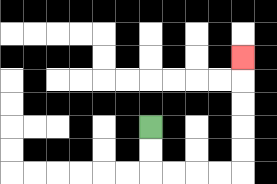{'start': '[6, 5]', 'end': '[10, 2]', 'path_directions': 'D,D,R,R,R,R,U,U,U,U,U', 'path_coordinates': '[[6, 5], [6, 6], [6, 7], [7, 7], [8, 7], [9, 7], [10, 7], [10, 6], [10, 5], [10, 4], [10, 3], [10, 2]]'}